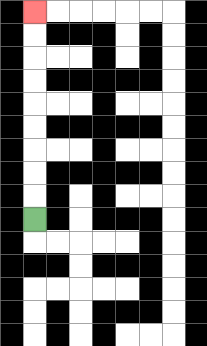{'start': '[1, 9]', 'end': '[1, 0]', 'path_directions': 'U,U,U,U,U,U,U,U,U', 'path_coordinates': '[[1, 9], [1, 8], [1, 7], [1, 6], [1, 5], [1, 4], [1, 3], [1, 2], [1, 1], [1, 0]]'}